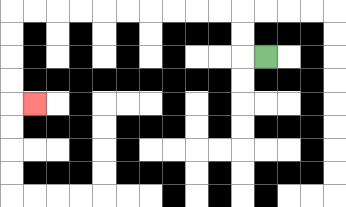{'start': '[11, 2]', 'end': '[1, 4]', 'path_directions': 'L,U,U,L,L,L,L,L,L,L,L,L,L,D,D,D,D,R', 'path_coordinates': '[[11, 2], [10, 2], [10, 1], [10, 0], [9, 0], [8, 0], [7, 0], [6, 0], [5, 0], [4, 0], [3, 0], [2, 0], [1, 0], [0, 0], [0, 1], [0, 2], [0, 3], [0, 4], [1, 4]]'}